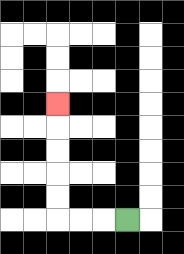{'start': '[5, 9]', 'end': '[2, 4]', 'path_directions': 'L,L,L,U,U,U,U,U', 'path_coordinates': '[[5, 9], [4, 9], [3, 9], [2, 9], [2, 8], [2, 7], [2, 6], [2, 5], [2, 4]]'}